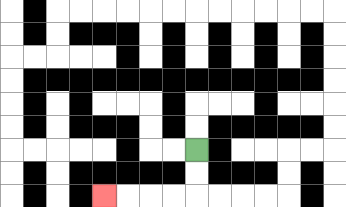{'start': '[8, 6]', 'end': '[4, 8]', 'path_directions': 'D,D,L,L,L,L', 'path_coordinates': '[[8, 6], [8, 7], [8, 8], [7, 8], [6, 8], [5, 8], [4, 8]]'}